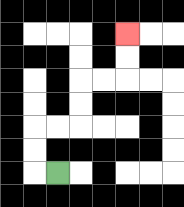{'start': '[2, 7]', 'end': '[5, 1]', 'path_directions': 'L,U,U,R,R,U,U,R,R,U,U', 'path_coordinates': '[[2, 7], [1, 7], [1, 6], [1, 5], [2, 5], [3, 5], [3, 4], [3, 3], [4, 3], [5, 3], [5, 2], [5, 1]]'}